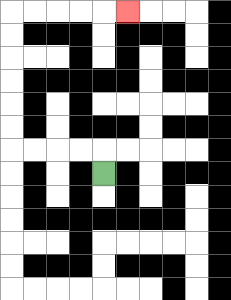{'start': '[4, 7]', 'end': '[5, 0]', 'path_directions': 'U,L,L,L,L,U,U,U,U,U,U,R,R,R,R,R', 'path_coordinates': '[[4, 7], [4, 6], [3, 6], [2, 6], [1, 6], [0, 6], [0, 5], [0, 4], [0, 3], [0, 2], [0, 1], [0, 0], [1, 0], [2, 0], [3, 0], [4, 0], [5, 0]]'}